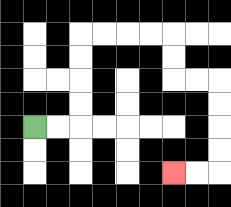{'start': '[1, 5]', 'end': '[7, 7]', 'path_directions': 'R,R,U,U,U,U,R,R,R,R,D,D,R,R,D,D,D,D,L,L', 'path_coordinates': '[[1, 5], [2, 5], [3, 5], [3, 4], [3, 3], [3, 2], [3, 1], [4, 1], [5, 1], [6, 1], [7, 1], [7, 2], [7, 3], [8, 3], [9, 3], [9, 4], [9, 5], [9, 6], [9, 7], [8, 7], [7, 7]]'}